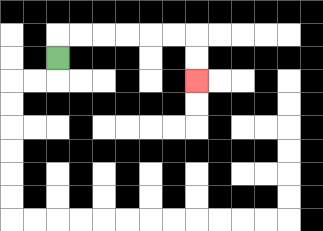{'start': '[2, 2]', 'end': '[8, 3]', 'path_directions': 'U,R,R,R,R,R,R,D,D', 'path_coordinates': '[[2, 2], [2, 1], [3, 1], [4, 1], [5, 1], [6, 1], [7, 1], [8, 1], [8, 2], [8, 3]]'}